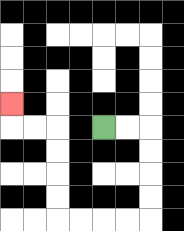{'start': '[4, 5]', 'end': '[0, 4]', 'path_directions': 'R,R,D,D,D,D,L,L,L,L,U,U,U,U,L,L,U', 'path_coordinates': '[[4, 5], [5, 5], [6, 5], [6, 6], [6, 7], [6, 8], [6, 9], [5, 9], [4, 9], [3, 9], [2, 9], [2, 8], [2, 7], [2, 6], [2, 5], [1, 5], [0, 5], [0, 4]]'}